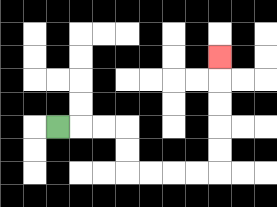{'start': '[2, 5]', 'end': '[9, 2]', 'path_directions': 'R,R,R,D,D,R,R,R,R,U,U,U,U,U', 'path_coordinates': '[[2, 5], [3, 5], [4, 5], [5, 5], [5, 6], [5, 7], [6, 7], [7, 7], [8, 7], [9, 7], [9, 6], [9, 5], [9, 4], [9, 3], [9, 2]]'}